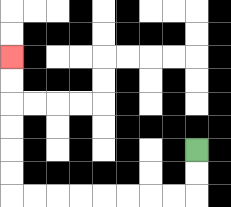{'start': '[8, 6]', 'end': '[0, 2]', 'path_directions': 'D,D,L,L,L,L,L,L,L,L,U,U,U,U,U,U', 'path_coordinates': '[[8, 6], [8, 7], [8, 8], [7, 8], [6, 8], [5, 8], [4, 8], [3, 8], [2, 8], [1, 8], [0, 8], [0, 7], [0, 6], [0, 5], [0, 4], [0, 3], [0, 2]]'}